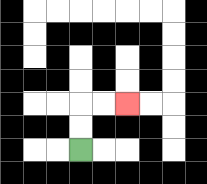{'start': '[3, 6]', 'end': '[5, 4]', 'path_directions': 'U,U,R,R', 'path_coordinates': '[[3, 6], [3, 5], [3, 4], [4, 4], [5, 4]]'}